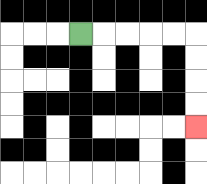{'start': '[3, 1]', 'end': '[8, 5]', 'path_directions': 'R,R,R,R,R,D,D,D,D', 'path_coordinates': '[[3, 1], [4, 1], [5, 1], [6, 1], [7, 1], [8, 1], [8, 2], [8, 3], [8, 4], [8, 5]]'}